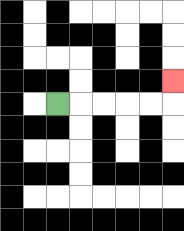{'start': '[2, 4]', 'end': '[7, 3]', 'path_directions': 'R,R,R,R,R,U', 'path_coordinates': '[[2, 4], [3, 4], [4, 4], [5, 4], [6, 4], [7, 4], [7, 3]]'}